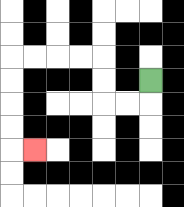{'start': '[6, 3]', 'end': '[1, 6]', 'path_directions': 'D,L,L,U,U,L,L,L,L,D,D,D,D,R', 'path_coordinates': '[[6, 3], [6, 4], [5, 4], [4, 4], [4, 3], [4, 2], [3, 2], [2, 2], [1, 2], [0, 2], [0, 3], [0, 4], [0, 5], [0, 6], [1, 6]]'}